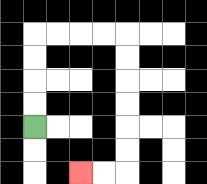{'start': '[1, 5]', 'end': '[3, 7]', 'path_directions': 'U,U,U,U,R,R,R,R,D,D,D,D,D,D,L,L', 'path_coordinates': '[[1, 5], [1, 4], [1, 3], [1, 2], [1, 1], [2, 1], [3, 1], [4, 1], [5, 1], [5, 2], [5, 3], [5, 4], [5, 5], [5, 6], [5, 7], [4, 7], [3, 7]]'}